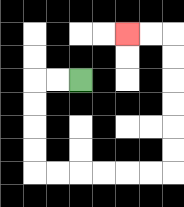{'start': '[3, 3]', 'end': '[5, 1]', 'path_directions': 'L,L,D,D,D,D,R,R,R,R,R,R,U,U,U,U,U,U,L,L', 'path_coordinates': '[[3, 3], [2, 3], [1, 3], [1, 4], [1, 5], [1, 6], [1, 7], [2, 7], [3, 7], [4, 7], [5, 7], [6, 7], [7, 7], [7, 6], [7, 5], [7, 4], [7, 3], [7, 2], [7, 1], [6, 1], [5, 1]]'}